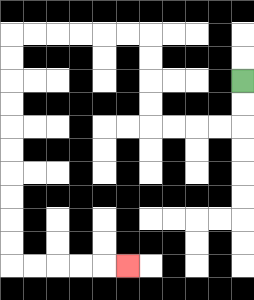{'start': '[10, 3]', 'end': '[5, 11]', 'path_directions': 'D,D,L,L,L,L,U,U,U,U,L,L,L,L,L,L,D,D,D,D,D,D,D,D,D,D,R,R,R,R,R', 'path_coordinates': '[[10, 3], [10, 4], [10, 5], [9, 5], [8, 5], [7, 5], [6, 5], [6, 4], [6, 3], [6, 2], [6, 1], [5, 1], [4, 1], [3, 1], [2, 1], [1, 1], [0, 1], [0, 2], [0, 3], [0, 4], [0, 5], [0, 6], [0, 7], [0, 8], [0, 9], [0, 10], [0, 11], [1, 11], [2, 11], [3, 11], [4, 11], [5, 11]]'}